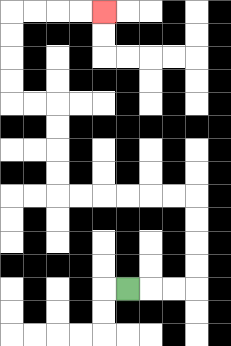{'start': '[5, 12]', 'end': '[4, 0]', 'path_directions': 'R,R,R,U,U,U,U,L,L,L,L,L,L,U,U,U,U,L,L,U,U,U,U,R,R,R,R', 'path_coordinates': '[[5, 12], [6, 12], [7, 12], [8, 12], [8, 11], [8, 10], [8, 9], [8, 8], [7, 8], [6, 8], [5, 8], [4, 8], [3, 8], [2, 8], [2, 7], [2, 6], [2, 5], [2, 4], [1, 4], [0, 4], [0, 3], [0, 2], [0, 1], [0, 0], [1, 0], [2, 0], [3, 0], [4, 0]]'}